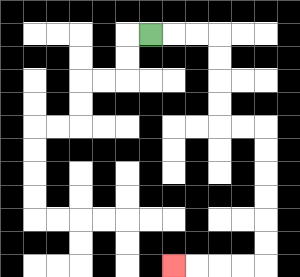{'start': '[6, 1]', 'end': '[7, 11]', 'path_directions': 'R,R,R,D,D,D,D,R,R,D,D,D,D,D,D,L,L,L,L', 'path_coordinates': '[[6, 1], [7, 1], [8, 1], [9, 1], [9, 2], [9, 3], [9, 4], [9, 5], [10, 5], [11, 5], [11, 6], [11, 7], [11, 8], [11, 9], [11, 10], [11, 11], [10, 11], [9, 11], [8, 11], [7, 11]]'}